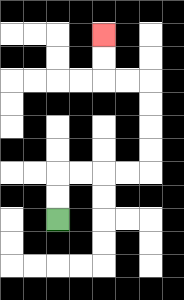{'start': '[2, 9]', 'end': '[4, 1]', 'path_directions': 'U,U,R,R,R,R,U,U,U,U,L,L,U,U', 'path_coordinates': '[[2, 9], [2, 8], [2, 7], [3, 7], [4, 7], [5, 7], [6, 7], [6, 6], [6, 5], [6, 4], [6, 3], [5, 3], [4, 3], [4, 2], [4, 1]]'}